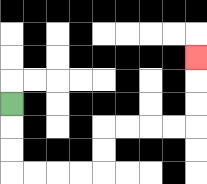{'start': '[0, 4]', 'end': '[8, 2]', 'path_directions': 'D,D,D,R,R,R,R,U,U,R,R,R,R,U,U,U', 'path_coordinates': '[[0, 4], [0, 5], [0, 6], [0, 7], [1, 7], [2, 7], [3, 7], [4, 7], [4, 6], [4, 5], [5, 5], [6, 5], [7, 5], [8, 5], [8, 4], [8, 3], [8, 2]]'}